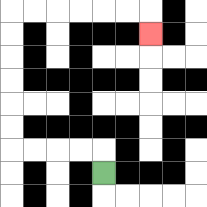{'start': '[4, 7]', 'end': '[6, 1]', 'path_directions': 'U,L,L,L,L,U,U,U,U,U,U,R,R,R,R,R,R,D', 'path_coordinates': '[[4, 7], [4, 6], [3, 6], [2, 6], [1, 6], [0, 6], [0, 5], [0, 4], [0, 3], [0, 2], [0, 1], [0, 0], [1, 0], [2, 0], [3, 0], [4, 0], [5, 0], [6, 0], [6, 1]]'}